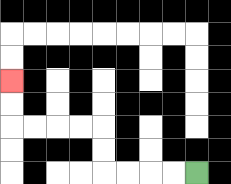{'start': '[8, 7]', 'end': '[0, 3]', 'path_directions': 'L,L,L,L,U,U,L,L,L,L,U,U', 'path_coordinates': '[[8, 7], [7, 7], [6, 7], [5, 7], [4, 7], [4, 6], [4, 5], [3, 5], [2, 5], [1, 5], [0, 5], [0, 4], [0, 3]]'}